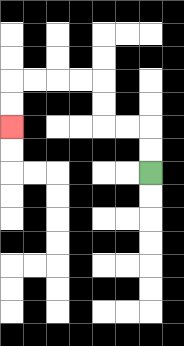{'start': '[6, 7]', 'end': '[0, 5]', 'path_directions': 'U,U,L,L,U,U,L,L,L,L,D,D', 'path_coordinates': '[[6, 7], [6, 6], [6, 5], [5, 5], [4, 5], [4, 4], [4, 3], [3, 3], [2, 3], [1, 3], [0, 3], [0, 4], [0, 5]]'}